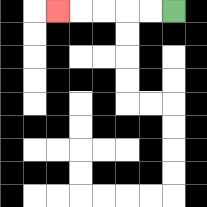{'start': '[7, 0]', 'end': '[2, 0]', 'path_directions': 'L,L,L,L,L', 'path_coordinates': '[[7, 0], [6, 0], [5, 0], [4, 0], [3, 0], [2, 0]]'}